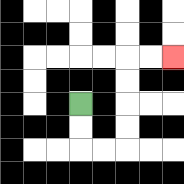{'start': '[3, 4]', 'end': '[7, 2]', 'path_directions': 'D,D,R,R,U,U,U,U,R,R', 'path_coordinates': '[[3, 4], [3, 5], [3, 6], [4, 6], [5, 6], [5, 5], [5, 4], [5, 3], [5, 2], [6, 2], [7, 2]]'}